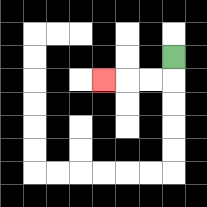{'start': '[7, 2]', 'end': '[4, 3]', 'path_directions': 'D,L,L,L', 'path_coordinates': '[[7, 2], [7, 3], [6, 3], [5, 3], [4, 3]]'}